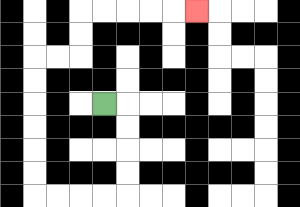{'start': '[4, 4]', 'end': '[8, 0]', 'path_directions': 'R,D,D,D,D,L,L,L,L,U,U,U,U,U,U,R,R,U,U,R,R,R,R,R', 'path_coordinates': '[[4, 4], [5, 4], [5, 5], [5, 6], [5, 7], [5, 8], [4, 8], [3, 8], [2, 8], [1, 8], [1, 7], [1, 6], [1, 5], [1, 4], [1, 3], [1, 2], [2, 2], [3, 2], [3, 1], [3, 0], [4, 0], [5, 0], [6, 0], [7, 0], [8, 0]]'}